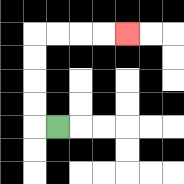{'start': '[2, 5]', 'end': '[5, 1]', 'path_directions': 'L,U,U,U,U,R,R,R,R', 'path_coordinates': '[[2, 5], [1, 5], [1, 4], [1, 3], [1, 2], [1, 1], [2, 1], [3, 1], [4, 1], [5, 1]]'}